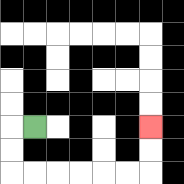{'start': '[1, 5]', 'end': '[6, 5]', 'path_directions': 'L,D,D,R,R,R,R,R,R,U,U', 'path_coordinates': '[[1, 5], [0, 5], [0, 6], [0, 7], [1, 7], [2, 7], [3, 7], [4, 7], [5, 7], [6, 7], [6, 6], [6, 5]]'}